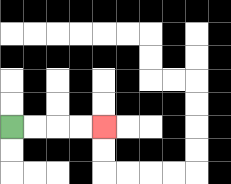{'start': '[0, 5]', 'end': '[4, 5]', 'path_directions': 'R,R,R,R', 'path_coordinates': '[[0, 5], [1, 5], [2, 5], [3, 5], [4, 5]]'}